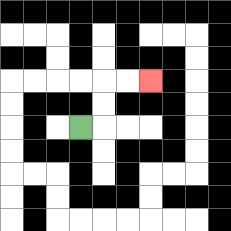{'start': '[3, 5]', 'end': '[6, 3]', 'path_directions': 'R,U,U,R,R', 'path_coordinates': '[[3, 5], [4, 5], [4, 4], [4, 3], [5, 3], [6, 3]]'}